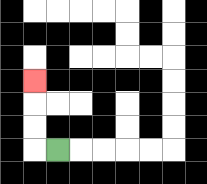{'start': '[2, 6]', 'end': '[1, 3]', 'path_directions': 'L,U,U,U', 'path_coordinates': '[[2, 6], [1, 6], [1, 5], [1, 4], [1, 3]]'}